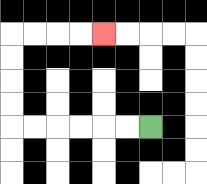{'start': '[6, 5]', 'end': '[4, 1]', 'path_directions': 'L,L,L,L,L,L,U,U,U,U,R,R,R,R', 'path_coordinates': '[[6, 5], [5, 5], [4, 5], [3, 5], [2, 5], [1, 5], [0, 5], [0, 4], [0, 3], [0, 2], [0, 1], [1, 1], [2, 1], [3, 1], [4, 1]]'}